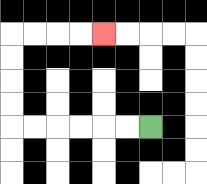{'start': '[6, 5]', 'end': '[4, 1]', 'path_directions': 'L,L,L,L,L,L,U,U,U,U,R,R,R,R', 'path_coordinates': '[[6, 5], [5, 5], [4, 5], [3, 5], [2, 5], [1, 5], [0, 5], [0, 4], [0, 3], [0, 2], [0, 1], [1, 1], [2, 1], [3, 1], [4, 1]]'}